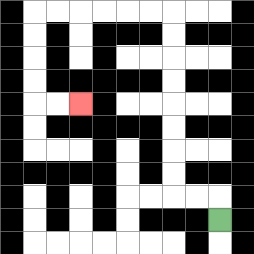{'start': '[9, 9]', 'end': '[3, 4]', 'path_directions': 'U,L,L,U,U,U,U,U,U,U,U,L,L,L,L,L,L,D,D,D,D,R,R', 'path_coordinates': '[[9, 9], [9, 8], [8, 8], [7, 8], [7, 7], [7, 6], [7, 5], [7, 4], [7, 3], [7, 2], [7, 1], [7, 0], [6, 0], [5, 0], [4, 0], [3, 0], [2, 0], [1, 0], [1, 1], [1, 2], [1, 3], [1, 4], [2, 4], [3, 4]]'}